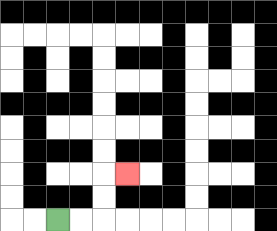{'start': '[2, 9]', 'end': '[5, 7]', 'path_directions': 'R,R,U,U,R', 'path_coordinates': '[[2, 9], [3, 9], [4, 9], [4, 8], [4, 7], [5, 7]]'}